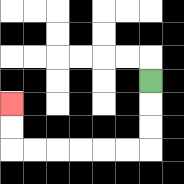{'start': '[6, 3]', 'end': '[0, 4]', 'path_directions': 'D,D,D,L,L,L,L,L,L,U,U', 'path_coordinates': '[[6, 3], [6, 4], [6, 5], [6, 6], [5, 6], [4, 6], [3, 6], [2, 6], [1, 6], [0, 6], [0, 5], [0, 4]]'}